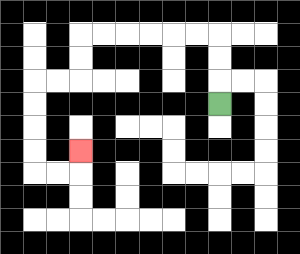{'start': '[9, 4]', 'end': '[3, 6]', 'path_directions': 'U,U,U,L,L,L,L,L,L,D,D,L,L,D,D,D,D,R,R,U', 'path_coordinates': '[[9, 4], [9, 3], [9, 2], [9, 1], [8, 1], [7, 1], [6, 1], [5, 1], [4, 1], [3, 1], [3, 2], [3, 3], [2, 3], [1, 3], [1, 4], [1, 5], [1, 6], [1, 7], [2, 7], [3, 7], [3, 6]]'}